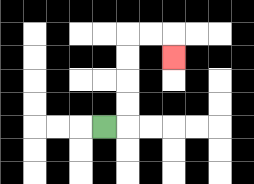{'start': '[4, 5]', 'end': '[7, 2]', 'path_directions': 'R,U,U,U,U,R,R,D', 'path_coordinates': '[[4, 5], [5, 5], [5, 4], [5, 3], [5, 2], [5, 1], [6, 1], [7, 1], [7, 2]]'}